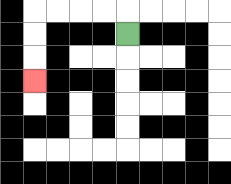{'start': '[5, 1]', 'end': '[1, 3]', 'path_directions': 'U,L,L,L,L,D,D,D', 'path_coordinates': '[[5, 1], [5, 0], [4, 0], [3, 0], [2, 0], [1, 0], [1, 1], [1, 2], [1, 3]]'}